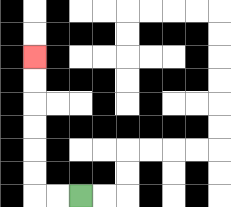{'start': '[3, 8]', 'end': '[1, 2]', 'path_directions': 'L,L,U,U,U,U,U,U', 'path_coordinates': '[[3, 8], [2, 8], [1, 8], [1, 7], [1, 6], [1, 5], [1, 4], [1, 3], [1, 2]]'}